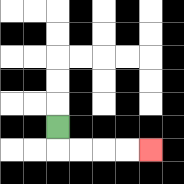{'start': '[2, 5]', 'end': '[6, 6]', 'path_directions': 'D,R,R,R,R', 'path_coordinates': '[[2, 5], [2, 6], [3, 6], [4, 6], [5, 6], [6, 6]]'}